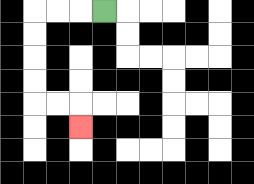{'start': '[4, 0]', 'end': '[3, 5]', 'path_directions': 'L,L,L,D,D,D,D,R,R,D', 'path_coordinates': '[[4, 0], [3, 0], [2, 0], [1, 0], [1, 1], [1, 2], [1, 3], [1, 4], [2, 4], [3, 4], [3, 5]]'}